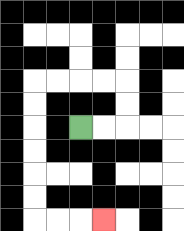{'start': '[3, 5]', 'end': '[4, 9]', 'path_directions': 'R,R,U,U,L,L,L,L,D,D,D,D,D,D,R,R,R', 'path_coordinates': '[[3, 5], [4, 5], [5, 5], [5, 4], [5, 3], [4, 3], [3, 3], [2, 3], [1, 3], [1, 4], [1, 5], [1, 6], [1, 7], [1, 8], [1, 9], [2, 9], [3, 9], [4, 9]]'}